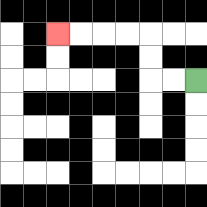{'start': '[8, 3]', 'end': '[2, 1]', 'path_directions': 'L,L,U,U,L,L,L,L', 'path_coordinates': '[[8, 3], [7, 3], [6, 3], [6, 2], [6, 1], [5, 1], [4, 1], [3, 1], [2, 1]]'}